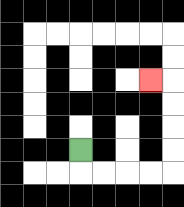{'start': '[3, 6]', 'end': '[6, 3]', 'path_directions': 'D,R,R,R,R,U,U,U,U,L', 'path_coordinates': '[[3, 6], [3, 7], [4, 7], [5, 7], [6, 7], [7, 7], [7, 6], [7, 5], [7, 4], [7, 3], [6, 3]]'}